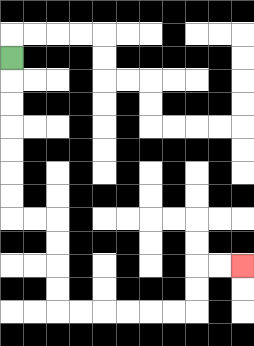{'start': '[0, 2]', 'end': '[10, 11]', 'path_directions': 'D,D,D,D,D,D,D,R,R,D,D,D,D,R,R,R,R,R,R,U,U,R,R', 'path_coordinates': '[[0, 2], [0, 3], [0, 4], [0, 5], [0, 6], [0, 7], [0, 8], [0, 9], [1, 9], [2, 9], [2, 10], [2, 11], [2, 12], [2, 13], [3, 13], [4, 13], [5, 13], [6, 13], [7, 13], [8, 13], [8, 12], [8, 11], [9, 11], [10, 11]]'}